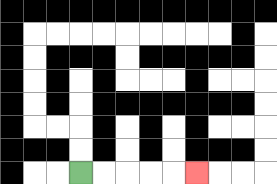{'start': '[3, 7]', 'end': '[8, 7]', 'path_directions': 'R,R,R,R,R', 'path_coordinates': '[[3, 7], [4, 7], [5, 7], [6, 7], [7, 7], [8, 7]]'}